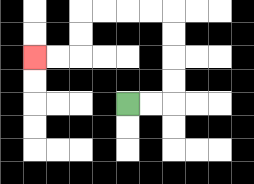{'start': '[5, 4]', 'end': '[1, 2]', 'path_directions': 'R,R,U,U,U,U,L,L,L,L,D,D,L,L', 'path_coordinates': '[[5, 4], [6, 4], [7, 4], [7, 3], [7, 2], [7, 1], [7, 0], [6, 0], [5, 0], [4, 0], [3, 0], [3, 1], [3, 2], [2, 2], [1, 2]]'}